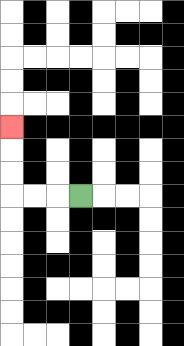{'start': '[3, 8]', 'end': '[0, 5]', 'path_directions': 'L,L,L,U,U,U', 'path_coordinates': '[[3, 8], [2, 8], [1, 8], [0, 8], [0, 7], [0, 6], [0, 5]]'}